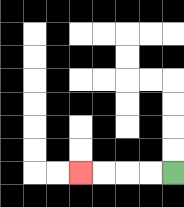{'start': '[7, 7]', 'end': '[3, 7]', 'path_directions': 'L,L,L,L', 'path_coordinates': '[[7, 7], [6, 7], [5, 7], [4, 7], [3, 7]]'}